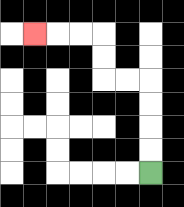{'start': '[6, 7]', 'end': '[1, 1]', 'path_directions': 'U,U,U,U,L,L,U,U,L,L,L', 'path_coordinates': '[[6, 7], [6, 6], [6, 5], [6, 4], [6, 3], [5, 3], [4, 3], [4, 2], [4, 1], [3, 1], [2, 1], [1, 1]]'}